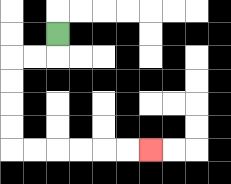{'start': '[2, 1]', 'end': '[6, 6]', 'path_directions': 'D,L,L,D,D,D,D,R,R,R,R,R,R', 'path_coordinates': '[[2, 1], [2, 2], [1, 2], [0, 2], [0, 3], [0, 4], [0, 5], [0, 6], [1, 6], [2, 6], [3, 6], [4, 6], [5, 6], [6, 6]]'}